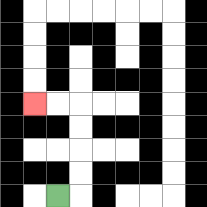{'start': '[2, 8]', 'end': '[1, 4]', 'path_directions': 'R,U,U,U,U,L,L', 'path_coordinates': '[[2, 8], [3, 8], [3, 7], [3, 6], [3, 5], [3, 4], [2, 4], [1, 4]]'}